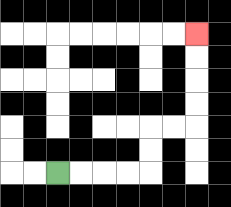{'start': '[2, 7]', 'end': '[8, 1]', 'path_directions': 'R,R,R,R,U,U,R,R,U,U,U,U', 'path_coordinates': '[[2, 7], [3, 7], [4, 7], [5, 7], [6, 7], [6, 6], [6, 5], [7, 5], [8, 5], [8, 4], [8, 3], [8, 2], [8, 1]]'}